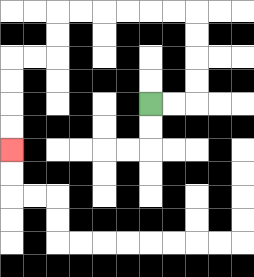{'start': '[6, 4]', 'end': '[0, 6]', 'path_directions': 'R,R,U,U,U,U,L,L,L,L,L,L,D,D,L,L,D,D,D,D', 'path_coordinates': '[[6, 4], [7, 4], [8, 4], [8, 3], [8, 2], [8, 1], [8, 0], [7, 0], [6, 0], [5, 0], [4, 0], [3, 0], [2, 0], [2, 1], [2, 2], [1, 2], [0, 2], [0, 3], [0, 4], [0, 5], [0, 6]]'}